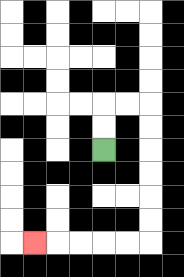{'start': '[4, 6]', 'end': '[1, 10]', 'path_directions': 'U,U,R,R,D,D,D,D,D,D,L,L,L,L,L', 'path_coordinates': '[[4, 6], [4, 5], [4, 4], [5, 4], [6, 4], [6, 5], [6, 6], [6, 7], [6, 8], [6, 9], [6, 10], [5, 10], [4, 10], [3, 10], [2, 10], [1, 10]]'}